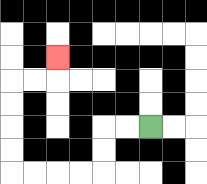{'start': '[6, 5]', 'end': '[2, 2]', 'path_directions': 'L,L,D,D,L,L,L,L,U,U,U,U,R,R,U', 'path_coordinates': '[[6, 5], [5, 5], [4, 5], [4, 6], [4, 7], [3, 7], [2, 7], [1, 7], [0, 7], [0, 6], [0, 5], [0, 4], [0, 3], [1, 3], [2, 3], [2, 2]]'}